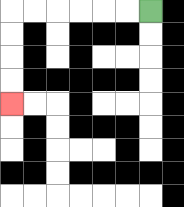{'start': '[6, 0]', 'end': '[0, 4]', 'path_directions': 'L,L,L,L,L,L,D,D,D,D', 'path_coordinates': '[[6, 0], [5, 0], [4, 0], [3, 0], [2, 0], [1, 0], [0, 0], [0, 1], [0, 2], [0, 3], [0, 4]]'}